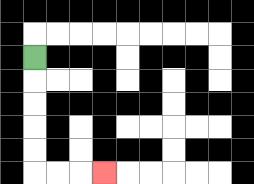{'start': '[1, 2]', 'end': '[4, 7]', 'path_directions': 'D,D,D,D,D,R,R,R', 'path_coordinates': '[[1, 2], [1, 3], [1, 4], [1, 5], [1, 6], [1, 7], [2, 7], [3, 7], [4, 7]]'}